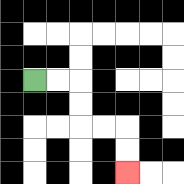{'start': '[1, 3]', 'end': '[5, 7]', 'path_directions': 'R,R,D,D,R,R,D,D', 'path_coordinates': '[[1, 3], [2, 3], [3, 3], [3, 4], [3, 5], [4, 5], [5, 5], [5, 6], [5, 7]]'}